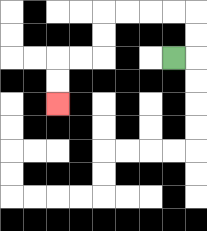{'start': '[7, 2]', 'end': '[2, 4]', 'path_directions': 'R,U,U,L,L,L,L,D,D,L,L,D,D', 'path_coordinates': '[[7, 2], [8, 2], [8, 1], [8, 0], [7, 0], [6, 0], [5, 0], [4, 0], [4, 1], [4, 2], [3, 2], [2, 2], [2, 3], [2, 4]]'}